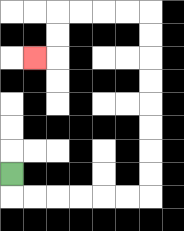{'start': '[0, 7]', 'end': '[1, 2]', 'path_directions': 'D,R,R,R,R,R,R,U,U,U,U,U,U,U,U,L,L,L,L,D,D,L', 'path_coordinates': '[[0, 7], [0, 8], [1, 8], [2, 8], [3, 8], [4, 8], [5, 8], [6, 8], [6, 7], [6, 6], [6, 5], [6, 4], [6, 3], [6, 2], [6, 1], [6, 0], [5, 0], [4, 0], [3, 0], [2, 0], [2, 1], [2, 2], [1, 2]]'}